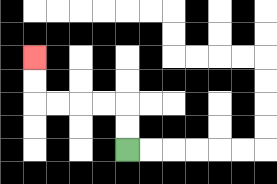{'start': '[5, 6]', 'end': '[1, 2]', 'path_directions': 'U,U,L,L,L,L,U,U', 'path_coordinates': '[[5, 6], [5, 5], [5, 4], [4, 4], [3, 4], [2, 4], [1, 4], [1, 3], [1, 2]]'}